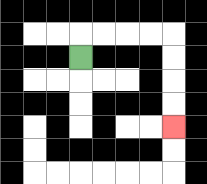{'start': '[3, 2]', 'end': '[7, 5]', 'path_directions': 'U,R,R,R,R,D,D,D,D', 'path_coordinates': '[[3, 2], [3, 1], [4, 1], [5, 1], [6, 1], [7, 1], [7, 2], [7, 3], [7, 4], [7, 5]]'}